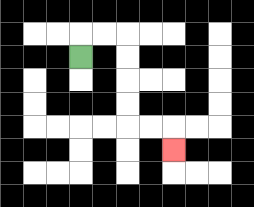{'start': '[3, 2]', 'end': '[7, 6]', 'path_directions': 'U,R,R,D,D,D,D,R,R,D', 'path_coordinates': '[[3, 2], [3, 1], [4, 1], [5, 1], [5, 2], [5, 3], [5, 4], [5, 5], [6, 5], [7, 5], [7, 6]]'}